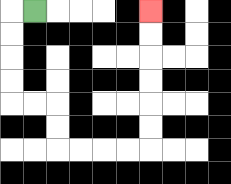{'start': '[1, 0]', 'end': '[6, 0]', 'path_directions': 'L,D,D,D,D,R,R,D,D,R,R,R,R,U,U,U,U,U,U', 'path_coordinates': '[[1, 0], [0, 0], [0, 1], [0, 2], [0, 3], [0, 4], [1, 4], [2, 4], [2, 5], [2, 6], [3, 6], [4, 6], [5, 6], [6, 6], [6, 5], [6, 4], [6, 3], [6, 2], [6, 1], [6, 0]]'}